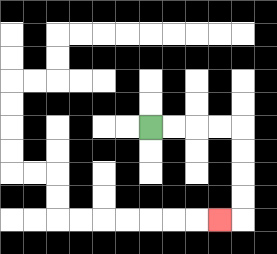{'start': '[6, 5]', 'end': '[9, 9]', 'path_directions': 'R,R,R,R,D,D,D,D,L', 'path_coordinates': '[[6, 5], [7, 5], [8, 5], [9, 5], [10, 5], [10, 6], [10, 7], [10, 8], [10, 9], [9, 9]]'}